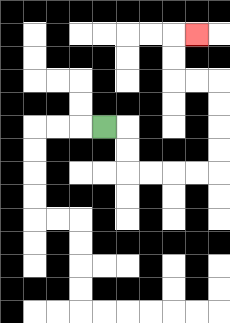{'start': '[4, 5]', 'end': '[8, 1]', 'path_directions': 'R,D,D,R,R,R,R,U,U,U,U,L,L,U,U,R', 'path_coordinates': '[[4, 5], [5, 5], [5, 6], [5, 7], [6, 7], [7, 7], [8, 7], [9, 7], [9, 6], [9, 5], [9, 4], [9, 3], [8, 3], [7, 3], [7, 2], [7, 1], [8, 1]]'}